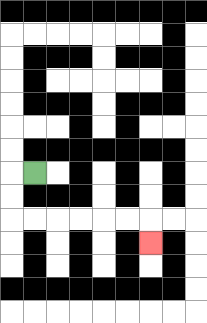{'start': '[1, 7]', 'end': '[6, 10]', 'path_directions': 'L,D,D,R,R,R,R,R,R,D', 'path_coordinates': '[[1, 7], [0, 7], [0, 8], [0, 9], [1, 9], [2, 9], [3, 9], [4, 9], [5, 9], [6, 9], [6, 10]]'}